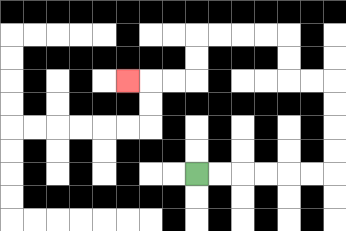{'start': '[8, 7]', 'end': '[5, 3]', 'path_directions': 'R,R,R,R,R,R,U,U,U,U,L,L,U,U,L,L,L,L,D,D,L,L,L', 'path_coordinates': '[[8, 7], [9, 7], [10, 7], [11, 7], [12, 7], [13, 7], [14, 7], [14, 6], [14, 5], [14, 4], [14, 3], [13, 3], [12, 3], [12, 2], [12, 1], [11, 1], [10, 1], [9, 1], [8, 1], [8, 2], [8, 3], [7, 3], [6, 3], [5, 3]]'}